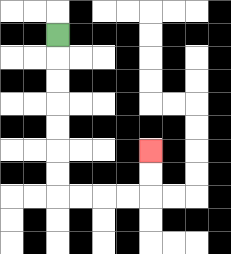{'start': '[2, 1]', 'end': '[6, 6]', 'path_directions': 'D,D,D,D,D,D,D,R,R,R,R,U,U', 'path_coordinates': '[[2, 1], [2, 2], [2, 3], [2, 4], [2, 5], [2, 6], [2, 7], [2, 8], [3, 8], [4, 8], [5, 8], [6, 8], [6, 7], [6, 6]]'}